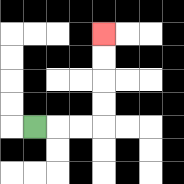{'start': '[1, 5]', 'end': '[4, 1]', 'path_directions': 'R,R,R,U,U,U,U', 'path_coordinates': '[[1, 5], [2, 5], [3, 5], [4, 5], [4, 4], [4, 3], [4, 2], [4, 1]]'}